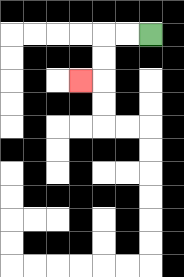{'start': '[6, 1]', 'end': '[3, 3]', 'path_directions': 'L,L,D,D,L', 'path_coordinates': '[[6, 1], [5, 1], [4, 1], [4, 2], [4, 3], [3, 3]]'}